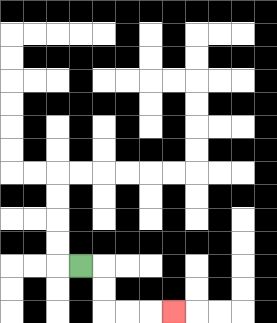{'start': '[3, 11]', 'end': '[7, 13]', 'path_directions': 'R,D,D,R,R,R', 'path_coordinates': '[[3, 11], [4, 11], [4, 12], [4, 13], [5, 13], [6, 13], [7, 13]]'}